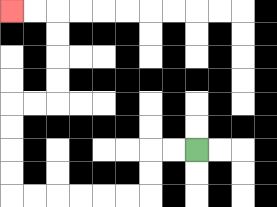{'start': '[8, 6]', 'end': '[0, 0]', 'path_directions': 'L,L,D,D,L,L,L,L,L,L,U,U,U,U,R,R,U,U,U,U,L,L', 'path_coordinates': '[[8, 6], [7, 6], [6, 6], [6, 7], [6, 8], [5, 8], [4, 8], [3, 8], [2, 8], [1, 8], [0, 8], [0, 7], [0, 6], [0, 5], [0, 4], [1, 4], [2, 4], [2, 3], [2, 2], [2, 1], [2, 0], [1, 0], [0, 0]]'}